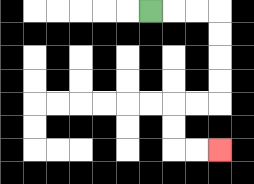{'start': '[6, 0]', 'end': '[9, 6]', 'path_directions': 'R,R,R,D,D,D,D,L,L,D,D,R,R', 'path_coordinates': '[[6, 0], [7, 0], [8, 0], [9, 0], [9, 1], [9, 2], [9, 3], [9, 4], [8, 4], [7, 4], [7, 5], [7, 6], [8, 6], [9, 6]]'}